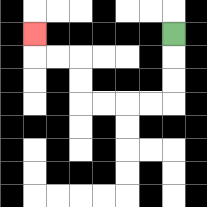{'start': '[7, 1]', 'end': '[1, 1]', 'path_directions': 'D,D,D,L,L,L,L,U,U,L,L,U', 'path_coordinates': '[[7, 1], [7, 2], [7, 3], [7, 4], [6, 4], [5, 4], [4, 4], [3, 4], [3, 3], [3, 2], [2, 2], [1, 2], [1, 1]]'}